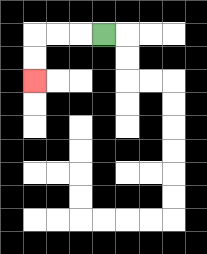{'start': '[4, 1]', 'end': '[1, 3]', 'path_directions': 'L,L,L,D,D', 'path_coordinates': '[[4, 1], [3, 1], [2, 1], [1, 1], [1, 2], [1, 3]]'}